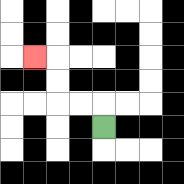{'start': '[4, 5]', 'end': '[1, 2]', 'path_directions': 'U,L,L,U,U,L', 'path_coordinates': '[[4, 5], [4, 4], [3, 4], [2, 4], [2, 3], [2, 2], [1, 2]]'}